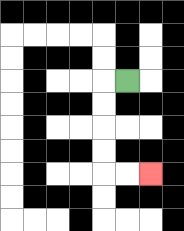{'start': '[5, 3]', 'end': '[6, 7]', 'path_directions': 'L,D,D,D,D,R,R', 'path_coordinates': '[[5, 3], [4, 3], [4, 4], [4, 5], [4, 6], [4, 7], [5, 7], [6, 7]]'}